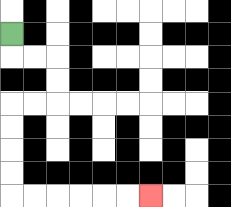{'start': '[0, 1]', 'end': '[6, 8]', 'path_directions': 'D,R,R,D,D,L,L,D,D,D,D,R,R,R,R,R,R', 'path_coordinates': '[[0, 1], [0, 2], [1, 2], [2, 2], [2, 3], [2, 4], [1, 4], [0, 4], [0, 5], [0, 6], [0, 7], [0, 8], [1, 8], [2, 8], [3, 8], [4, 8], [5, 8], [6, 8]]'}